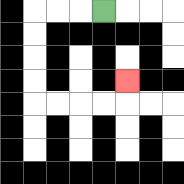{'start': '[4, 0]', 'end': '[5, 3]', 'path_directions': 'L,L,L,D,D,D,D,R,R,R,R,U', 'path_coordinates': '[[4, 0], [3, 0], [2, 0], [1, 0], [1, 1], [1, 2], [1, 3], [1, 4], [2, 4], [3, 4], [4, 4], [5, 4], [5, 3]]'}